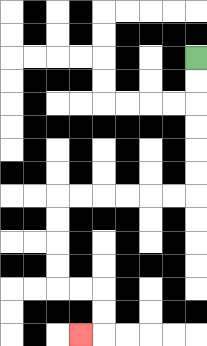{'start': '[8, 2]', 'end': '[3, 14]', 'path_directions': 'D,D,D,D,D,D,L,L,L,L,L,L,D,D,D,D,R,R,D,D,L', 'path_coordinates': '[[8, 2], [8, 3], [8, 4], [8, 5], [8, 6], [8, 7], [8, 8], [7, 8], [6, 8], [5, 8], [4, 8], [3, 8], [2, 8], [2, 9], [2, 10], [2, 11], [2, 12], [3, 12], [4, 12], [4, 13], [4, 14], [3, 14]]'}